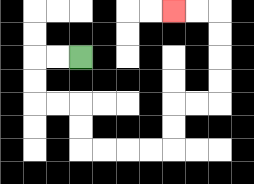{'start': '[3, 2]', 'end': '[7, 0]', 'path_directions': 'L,L,D,D,R,R,D,D,R,R,R,R,U,U,R,R,U,U,U,U,L,L', 'path_coordinates': '[[3, 2], [2, 2], [1, 2], [1, 3], [1, 4], [2, 4], [3, 4], [3, 5], [3, 6], [4, 6], [5, 6], [6, 6], [7, 6], [7, 5], [7, 4], [8, 4], [9, 4], [9, 3], [9, 2], [9, 1], [9, 0], [8, 0], [7, 0]]'}